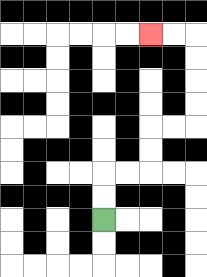{'start': '[4, 9]', 'end': '[6, 1]', 'path_directions': 'U,U,R,R,U,U,R,R,U,U,U,U,L,L', 'path_coordinates': '[[4, 9], [4, 8], [4, 7], [5, 7], [6, 7], [6, 6], [6, 5], [7, 5], [8, 5], [8, 4], [8, 3], [8, 2], [8, 1], [7, 1], [6, 1]]'}